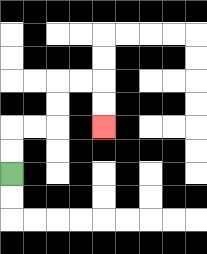{'start': '[0, 7]', 'end': '[4, 5]', 'path_directions': 'U,U,R,R,U,U,R,R,D,D', 'path_coordinates': '[[0, 7], [0, 6], [0, 5], [1, 5], [2, 5], [2, 4], [2, 3], [3, 3], [4, 3], [4, 4], [4, 5]]'}